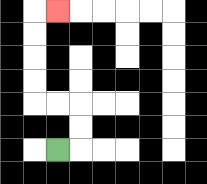{'start': '[2, 6]', 'end': '[2, 0]', 'path_directions': 'R,U,U,L,L,U,U,U,U,R', 'path_coordinates': '[[2, 6], [3, 6], [3, 5], [3, 4], [2, 4], [1, 4], [1, 3], [1, 2], [1, 1], [1, 0], [2, 0]]'}